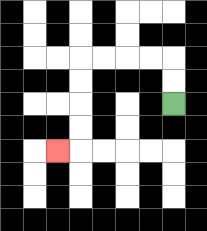{'start': '[7, 4]', 'end': '[2, 6]', 'path_directions': 'U,U,L,L,L,L,D,D,D,D,L', 'path_coordinates': '[[7, 4], [7, 3], [7, 2], [6, 2], [5, 2], [4, 2], [3, 2], [3, 3], [3, 4], [3, 5], [3, 6], [2, 6]]'}